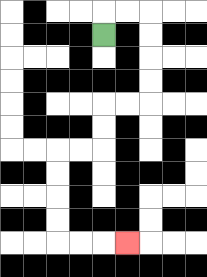{'start': '[4, 1]', 'end': '[5, 10]', 'path_directions': 'U,R,R,D,D,D,D,L,L,D,D,L,L,D,D,D,D,R,R,R', 'path_coordinates': '[[4, 1], [4, 0], [5, 0], [6, 0], [6, 1], [6, 2], [6, 3], [6, 4], [5, 4], [4, 4], [4, 5], [4, 6], [3, 6], [2, 6], [2, 7], [2, 8], [2, 9], [2, 10], [3, 10], [4, 10], [5, 10]]'}